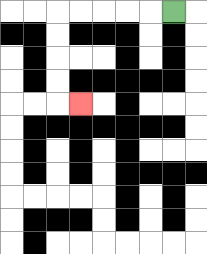{'start': '[7, 0]', 'end': '[3, 4]', 'path_directions': 'L,L,L,L,L,D,D,D,D,R', 'path_coordinates': '[[7, 0], [6, 0], [5, 0], [4, 0], [3, 0], [2, 0], [2, 1], [2, 2], [2, 3], [2, 4], [3, 4]]'}